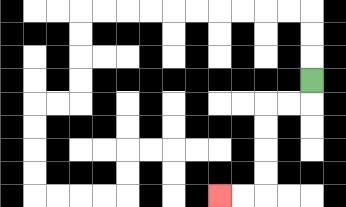{'start': '[13, 3]', 'end': '[9, 8]', 'path_directions': 'D,L,L,D,D,D,D,L,L', 'path_coordinates': '[[13, 3], [13, 4], [12, 4], [11, 4], [11, 5], [11, 6], [11, 7], [11, 8], [10, 8], [9, 8]]'}